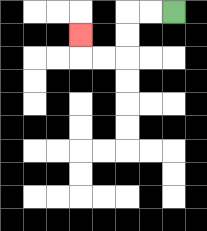{'start': '[7, 0]', 'end': '[3, 1]', 'path_directions': 'L,L,D,D,L,L,U', 'path_coordinates': '[[7, 0], [6, 0], [5, 0], [5, 1], [5, 2], [4, 2], [3, 2], [3, 1]]'}